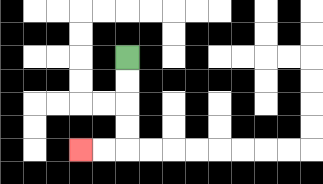{'start': '[5, 2]', 'end': '[3, 6]', 'path_directions': 'D,D,D,D,L,L', 'path_coordinates': '[[5, 2], [5, 3], [5, 4], [5, 5], [5, 6], [4, 6], [3, 6]]'}